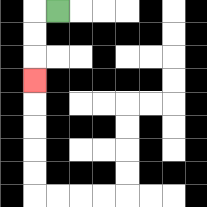{'start': '[2, 0]', 'end': '[1, 3]', 'path_directions': 'L,D,D,D', 'path_coordinates': '[[2, 0], [1, 0], [1, 1], [1, 2], [1, 3]]'}